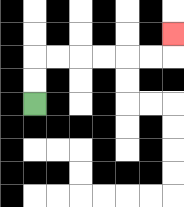{'start': '[1, 4]', 'end': '[7, 1]', 'path_directions': 'U,U,R,R,R,R,R,R,U', 'path_coordinates': '[[1, 4], [1, 3], [1, 2], [2, 2], [3, 2], [4, 2], [5, 2], [6, 2], [7, 2], [7, 1]]'}